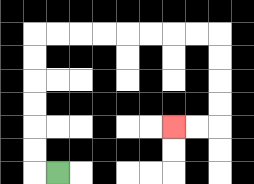{'start': '[2, 7]', 'end': '[7, 5]', 'path_directions': 'L,U,U,U,U,U,U,R,R,R,R,R,R,R,R,D,D,D,D,L,L', 'path_coordinates': '[[2, 7], [1, 7], [1, 6], [1, 5], [1, 4], [1, 3], [1, 2], [1, 1], [2, 1], [3, 1], [4, 1], [5, 1], [6, 1], [7, 1], [8, 1], [9, 1], [9, 2], [9, 3], [9, 4], [9, 5], [8, 5], [7, 5]]'}